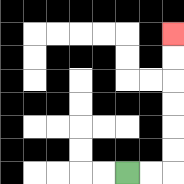{'start': '[5, 7]', 'end': '[7, 1]', 'path_directions': 'R,R,U,U,U,U,U,U', 'path_coordinates': '[[5, 7], [6, 7], [7, 7], [7, 6], [7, 5], [7, 4], [7, 3], [7, 2], [7, 1]]'}